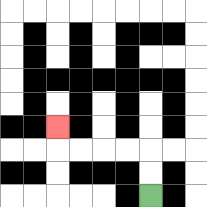{'start': '[6, 8]', 'end': '[2, 5]', 'path_directions': 'U,U,L,L,L,L,U', 'path_coordinates': '[[6, 8], [6, 7], [6, 6], [5, 6], [4, 6], [3, 6], [2, 6], [2, 5]]'}